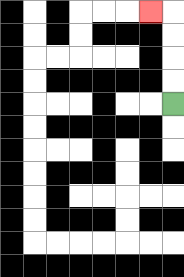{'start': '[7, 4]', 'end': '[6, 0]', 'path_directions': 'U,U,U,U,L', 'path_coordinates': '[[7, 4], [7, 3], [7, 2], [7, 1], [7, 0], [6, 0]]'}